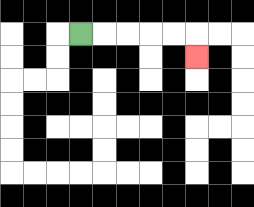{'start': '[3, 1]', 'end': '[8, 2]', 'path_directions': 'R,R,R,R,R,D', 'path_coordinates': '[[3, 1], [4, 1], [5, 1], [6, 1], [7, 1], [8, 1], [8, 2]]'}